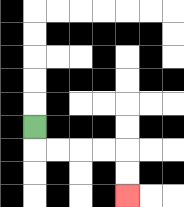{'start': '[1, 5]', 'end': '[5, 8]', 'path_directions': 'D,R,R,R,R,D,D', 'path_coordinates': '[[1, 5], [1, 6], [2, 6], [3, 6], [4, 6], [5, 6], [5, 7], [5, 8]]'}